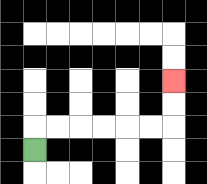{'start': '[1, 6]', 'end': '[7, 3]', 'path_directions': 'U,R,R,R,R,R,R,U,U', 'path_coordinates': '[[1, 6], [1, 5], [2, 5], [3, 5], [4, 5], [5, 5], [6, 5], [7, 5], [7, 4], [7, 3]]'}